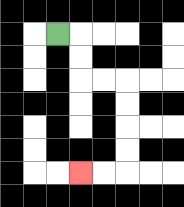{'start': '[2, 1]', 'end': '[3, 7]', 'path_directions': 'R,D,D,R,R,D,D,D,D,L,L', 'path_coordinates': '[[2, 1], [3, 1], [3, 2], [3, 3], [4, 3], [5, 3], [5, 4], [5, 5], [5, 6], [5, 7], [4, 7], [3, 7]]'}